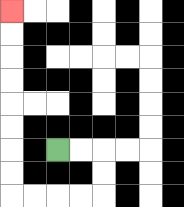{'start': '[2, 6]', 'end': '[0, 0]', 'path_directions': 'R,R,D,D,L,L,L,L,U,U,U,U,U,U,U,U', 'path_coordinates': '[[2, 6], [3, 6], [4, 6], [4, 7], [4, 8], [3, 8], [2, 8], [1, 8], [0, 8], [0, 7], [0, 6], [0, 5], [0, 4], [0, 3], [0, 2], [0, 1], [0, 0]]'}